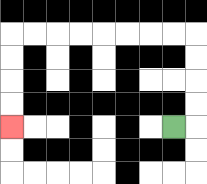{'start': '[7, 5]', 'end': '[0, 5]', 'path_directions': 'R,U,U,U,U,L,L,L,L,L,L,L,L,D,D,D,D', 'path_coordinates': '[[7, 5], [8, 5], [8, 4], [8, 3], [8, 2], [8, 1], [7, 1], [6, 1], [5, 1], [4, 1], [3, 1], [2, 1], [1, 1], [0, 1], [0, 2], [0, 3], [0, 4], [0, 5]]'}